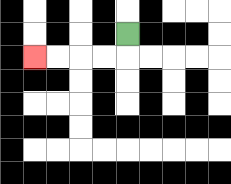{'start': '[5, 1]', 'end': '[1, 2]', 'path_directions': 'D,L,L,L,L', 'path_coordinates': '[[5, 1], [5, 2], [4, 2], [3, 2], [2, 2], [1, 2]]'}